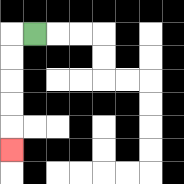{'start': '[1, 1]', 'end': '[0, 6]', 'path_directions': 'L,D,D,D,D,D', 'path_coordinates': '[[1, 1], [0, 1], [0, 2], [0, 3], [0, 4], [0, 5], [0, 6]]'}